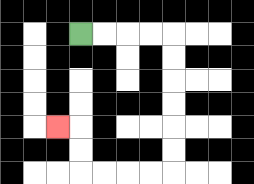{'start': '[3, 1]', 'end': '[2, 5]', 'path_directions': 'R,R,R,R,D,D,D,D,D,D,L,L,L,L,U,U,L', 'path_coordinates': '[[3, 1], [4, 1], [5, 1], [6, 1], [7, 1], [7, 2], [7, 3], [7, 4], [7, 5], [7, 6], [7, 7], [6, 7], [5, 7], [4, 7], [3, 7], [3, 6], [3, 5], [2, 5]]'}